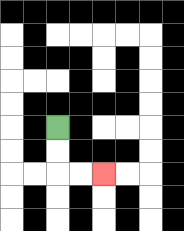{'start': '[2, 5]', 'end': '[4, 7]', 'path_directions': 'D,D,R,R', 'path_coordinates': '[[2, 5], [2, 6], [2, 7], [3, 7], [4, 7]]'}